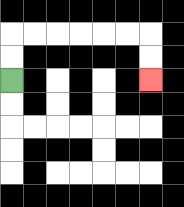{'start': '[0, 3]', 'end': '[6, 3]', 'path_directions': 'U,U,R,R,R,R,R,R,D,D', 'path_coordinates': '[[0, 3], [0, 2], [0, 1], [1, 1], [2, 1], [3, 1], [4, 1], [5, 1], [6, 1], [6, 2], [6, 3]]'}